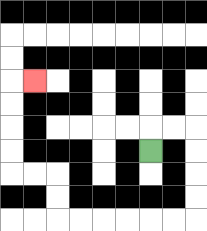{'start': '[6, 6]', 'end': '[1, 3]', 'path_directions': 'U,R,R,D,D,D,D,L,L,L,L,L,L,U,U,L,L,U,U,U,U,R', 'path_coordinates': '[[6, 6], [6, 5], [7, 5], [8, 5], [8, 6], [8, 7], [8, 8], [8, 9], [7, 9], [6, 9], [5, 9], [4, 9], [3, 9], [2, 9], [2, 8], [2, 7], [1, 7], [0, 7], [0, 6], [0, 5], [0, 4], [0, 3], [1, 3]]'}